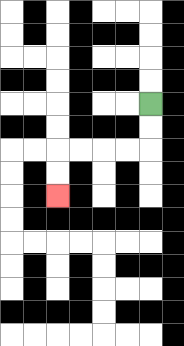{'start': '[6, 4]', 'end': '[2, 8]', 'path_directions': 'D,D,L,L,L,L,D,D', 'path_coordinates': '[[6, 4], [6, 5], [6, 6], [5, 6], [4, 6], [3, 6], [2, 6], [2, 7], [2, 8]]'}